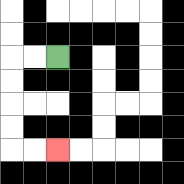{'start': '[2, 2]', 'end': '[2, 6]', 'path_directions': 'L,L,D,D,D,D,R,R', 'path_coordinates': '[[2, 2], [1, 2], [0, 2], [0, 3], [0, 4], [0, 5], [0, 6], [1, 6], [2, 6]]'}